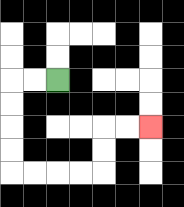{'start': '[2, 3]', 'end': '[6, 5]', 'path_directions': 'L,L,D,D,D,D,R,R,R,R,U,U,R,R', 'path_coordinates': '[[2, 3], [1, 3], [0, 3], [0, 4], [0, 5], [0, 6], [0, 7], [1, 7], [2, 7], [3, 7], [4, 7], [4, 6], [4, 5], [5, 5], [6, 5]]'}